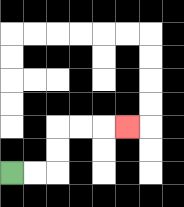{'start': '[0, 7]', 'end': '[5, 5]', 'path_directions': 'R,R,U,U,R,R,R', 'path_coordinates': '[[0, 7], [1, 7], [2, 7], [2, 6], [2, 5], [3, 5], [4, 5], [5, 5]]'}